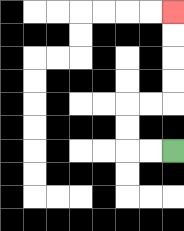{'start': '[7, 6]', 'end': '[7, 0]', 'path_directions': 'L,L,U,U,R,R,U,U,U,U', 'path_coordinates': '[[7, 6], [6, 6], [5, 6], [5, 5], [5, 4], [6, 4], [7, 4], [7, 3], [7, 2], [7, 1], [7, 0]]'}